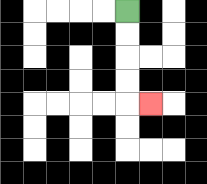{'start': '[5, 0]', 'end': '[6, 4]', 'path_directions': 'D,D,D,D,R', 'path_coordinates': '[[5, 0], [5, 1], [5, 2], [5, 3], [5, 4], [6, 4]]'}